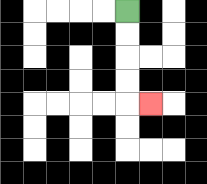{'start': '[5, 0]', 'end': '[6, 4]', 'path_directions': 'D,D,D,D,R', 'path_coordinates': '[[5, 0], [5, 1], [5, 2], [5, 3], [5, 4], [6, 4]]'}